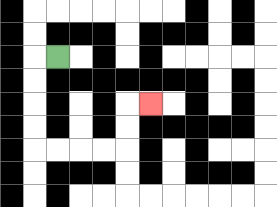{'start': '[2, 2]', 'end': '[6, 4]', 'path_directions': 'L,D,D,D,D,R,R,R,R,U,U,R', 'path_coordinates': '[[2, 2], [1, 2], [1, 3], [1, 4], [1, 5], [1, 6], [2, 6], [3, 6], [4, 6], [5, 6], [5, 5], [5, 4], [6, 4]]'}